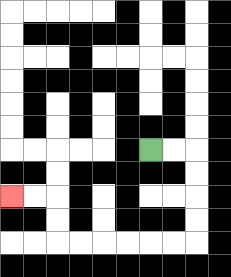{'start': '[6, 6]', 'end': '[0, 8]', 'path_directions': 'R,R,D,D,D,D,L,L,L,L,L,L,U,U,L,L', 'path_coordinates': '[[6, 6], [7, 6], [8, 6], [8, 7], [8, 8], [8, 9], [8, 10], [7, 10], [6, 10], [5, 10], [4, 10], [3, 10], [2, 10], [2, 9], [2, 8], [1, 8], [0, 8]]'}